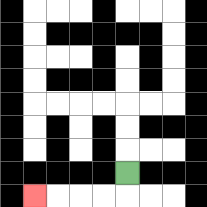{'start': '[5, 7]', 'end': '[1, 8]', 'path_directions': 'D,L,L,L,L', 'path_coordinates': '[[5, 7], [5, 8], [4, 8], [3, 8], [2, 8], [1, 8]]'}